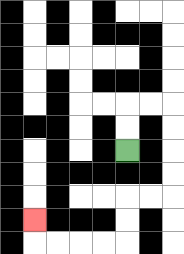{'start': '[5, 6]', 'end': '[1, 9]', 'path_directions': 'U,U,R,R,D,D,D,D,L,L,D,D,L,L,L,L,U', 'path_coordinates': '[[5, 6], [5, 5], [5, 4], [6, 4], [7, 4], [7, 5], [7, 6], [7, 7], [7, 8], [6, 8], [5, 8], [5, 9], [5, 10], [4, 10], [3, 10], [2, 10], [1, 10], [1, 9]]'}